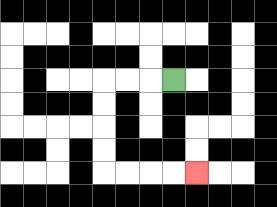{'start': '[7, 3]', 'end': '[8, 7]', 'path_directions': 'L,L,L,D,D,D,D,R,R,R,R', 'path_coordinates': '[[7, 3], [6, 3], [5, 3], [4, 3], [4, 4], [4, 5], [4, 6], [4, 7], [5, 7], [6, 7], [7, 7], [8, 7]]'}